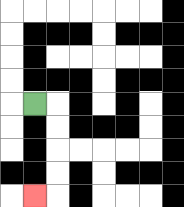{'start': '[1, 4]', 'end': '[1, 8]', 'path_directions': 'R,D,D,D,D,L', 'path_coordinates': '[[1, 4], [2, 4], [2, 5], [2, 6], [2, 7], [2, 8], [1, 8]]'}